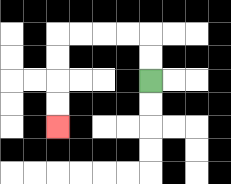{'start': '[6, 3]', 'end': '[2, 5]', 'path_directions': 'U,U,L,L,L,L,D,D,D,D', 'path_coordinates': '[[6, 3], [6, 2], [6, 1], [5, 1], [4, 1], [3, 1], [2, 1], [2, 2], [2, 3], [2, 4], [2, 5]]'}